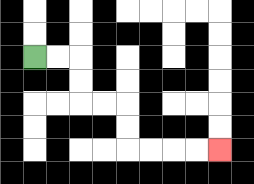{'start': '[1, 2]', 'end': '[9, 6]', 'path_directions': 'R,R,D,D,R,R,D,D,R,R,R,R', 'path_coordinates': '[[1, 2], [2, 2], [3, 2], [3, 3], [3, 4], [4, 4], [5, 4], [5, 5], [5, 6], [6, 6], [7, 6], [8, 6], [9, 6]]'}